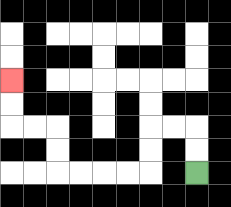{'start': '[8, 7]', 'end': '[0, 3]', 'path_directions': 'U,U,L,L,D,D,L,L,L,L,U,U,L,L,U,U', 'path_coordinates': '[[8, 7], [8, 6], [8, 5], [7, 5], [6, 5], [6, 6], [6, 7], [5, 7], [4, 7], [3, 7], [2, 7], [2, 6], [2, 5], [1, 5], [0, 5], [0, 4], [0, 3]]'}